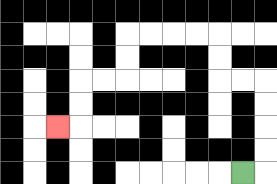{'start': '[10, 7]', 'end': '[2, 5]', 'path_directions': 'R,U,U,U,U,L,L,U,U,L,L,L,L,D,D,L,L,D,D,L', 'path_coordinates': '[[10, 7], [11, 7], [11, 6], [11, 5], [11, 4], [11, 3], [10, 3], [9, 3], [9, 2], [9, 1], [8, 1], [7, 1], [6, 1], [5, 1], [5, 2], [5, 3], [4, 3], [3, 3], [3, 4], [3, 5], [2, 5]]'}